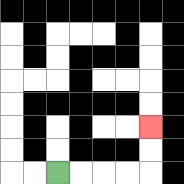{'start': '[2, 7]', 'end': '[6, 5]', 'path_directions': 'R,R,R,R,U,U', 'path_coordinates': '[[2, 7], [3, 7], [4, 7], [5, 7], [6, 7], [6, 6], [6, 5]]'}